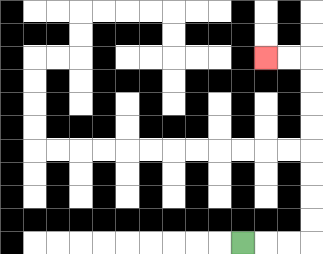{'start': '[10, 10]', 'end': '[11, 2]', 'path_directions': 'R,R,R,U,U,U,U,U,U,U,U,L,L', 'path_coordinates': '[[10, 10], [11, 10], [12, 10], [13, 10], [13, 9], [13, 8], [13, 7], [13, 6], [13, 5], [13, 4], [13, 3], [13, 2], [12, 2], [11, 2]]'}